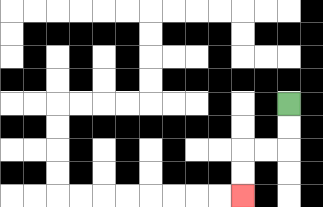{'start': '[12, 4]', 'end': '[10, 8]', 'path_directions': 'D,D,L,L,D,D', 'path_coordinates': '[[12, 4], [12, 5], [12, 6], [11, 6], [10, 6], [10, 7], [10, 8]]'}